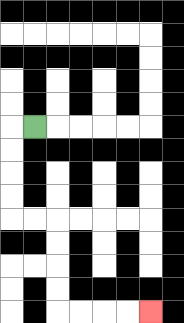{'start': '[1, 5]', 'end': '[6, 13]', 'path_directions': 'L,D,D,D,D,R,R,D,D,D,D,R,R,R,R', 'path_coordinates': '[[1, 5], [0, 5], [0, 6], [0, 7], [0, 8], [0, 9], [1, 9], [2, 9], [2, 10], [2, 11], [2, 12], [2, 13], [3, 13], [4, 13], [5, 13], [6, 13]]'}